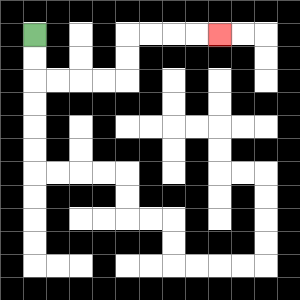{'start': '[1, 1]', 'end': '[9, 1]', 'path_directions': 'D,D,R,R,R,R,U,U,R,R,R,R', 'path_coordinates': '[[1, 1], [1, 2], [1, 3], [2, 3], [3, 3], [4, 3], [5, 3], [5, 2], [5, 1], [6, 1], [7, 1], [8, 1], [9, 1]]'}